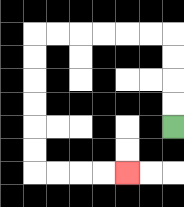{'start': '[7, 5]', 'end': '[5, 7]', 'path_directions': 'U,U,U,U,L,L,L,L,L,L,D,D,D,D,D,D,R,R,R,R', 'path_coordinates': '[[7, 5], [7, 4], [7, 3], [7, 2], [7, 1], [6, 1], [5, 1], [4, 1], [3, 1], [2, 1], [1, 1], [1, 2], [1, 3], [1, 4], [1, 5], [1, 6], [1, 7], [2, 7], [3, 7], [4, 7], [5, 7]]'}